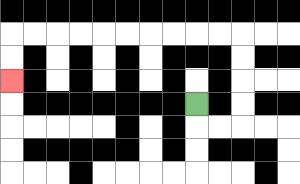{'start': '[8, 4]', 'end': '[0, 3]', 'path_directions': 'D,R,R,U,U,U,U,L,L,L,L,L,L,L,L,L,L,D,D', 'path_coordinates': '[[8, 4], [8, 5], [9, 5], [10, 5], [10, 4], [10, 3], [10, 2], [10, 1], [9, 1], [8, 1], [7, 1], [6, 1], [5, 1], [4, 1], [3, 1], [2, 1], [1, 1], [0, 1], [0, 2], [0, 3]]'}